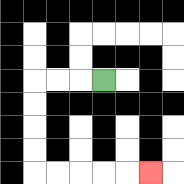{'start': '[4, 3]', 'end': '[6, 7]', 'path_directions': 'L,L,L,D,D,D,D,R,R,R,R,R', 'path_coordinates': '[[4, 3], [3, 3], [2, 3], [1, 3], [1, 4], [1, 5], [1, 6], [1, 7], [2, 7], [3, 7], [4, 7], [5, 7], [6, 7]]'}